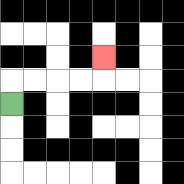{'start': '[0, 4]', 'end': '[4, 2]', 'path_directions': 'U,R,R,R,R,U', 'path_coordinates': '[[0, 4], [0, 3], [1, 3], [2, 3], [3, 3], [4, 3], [4, 2]]'}